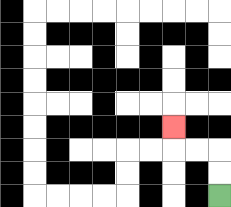{'start': '[9, 8]', 'end': '[7, 5]', 'path_directions': 'U,U,L,L,U', 'path_coordinates': '[[9, 8], [9, 7], [9, 6], [8, 6], [7, 6], [7, 5]]'}